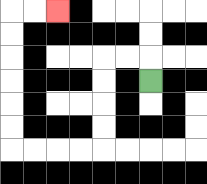{'start': '[6, 3]', 'end': '[2, 0]', 'path_directions': 'U,L,L,D,D,D,D,L,L,L,L,U,U,U,U,U,U,R,R', 'path_coordinates': '[[6, 3], [6, 2], [5, 2], [4, 2], [4, 3], [4, 4], [4, 5], [4, 6], [3, 6], [2, 6], [1, 6], [0, 6], [0, 5], [0, 4], [0, 3], [0, 2], [0, 1], [0, 0], [1, 0], [2, 0]]'}